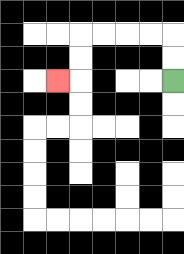{'start': '[7, 3]', 'end': '[2, 3]', 'path_directions': 'U,U,L,L,L,L,D,D,L', 'path_coordinates': '[[7, 3], [7, 2], [7, 1], [6, 1], [5, 1], [4, 1], [3, 1], [3, 2], [3, 3], [2, 3]]'}